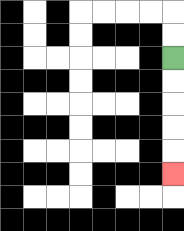{'start': '[7, 2]', 'end': '[7, 7]', 'path_directions': 'D,D,D,D,D', 'path_coordinates': '[[7, 2], [7, 3], [7, 4], [7, 5], [7, 6], [7, 7]]'}